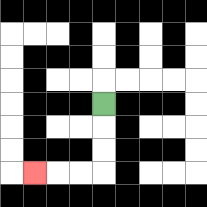{'start': '[4, 4]', 'end': '[1, 7]', 'path_directions': 'D,D,D,L,L,L', 'path_coordinates': '[[4, 4], [4, 5], [4, 6], [4, 7], [3, 7], [2, 7], [1, 7]]'}